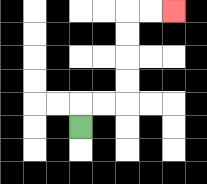{'start': '[3, 5]', 'end': '[7, 0]', 'path_directions': 'U,R,R,U,U,U,U,R,R', 'path_coordinates': '[[3, 5], [3, 4], [4, 4], [5, 4], [5, 3], [5, 2], [5, 1], [5, 0], [6, 0], [7, 0]]'}